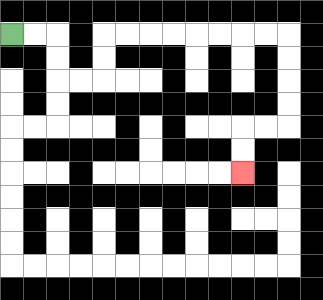{'start': '[0, 1]', 'end': '[10, 7]', 'path_directions': 'R,R,D,D,R,R,U,U,R,R,R,R,R,R,R,R,D,D,D,D,L,L,D,D', 'path_coordinates': '[[0, 1], [1, 1], [2, 1], [2, 2], [2, 3], [3, 3], [4, 3], [4, 2], [4, 1], [5, 1], [6, 1], [7, 1], [8, 1], [9, 1], [10, 1], [11, 1], [12, 1], [12, 2], [12, 3], [12, 4], [12, 5], [11, 5], [10, 5], [10, 6], [10, 7]]'}